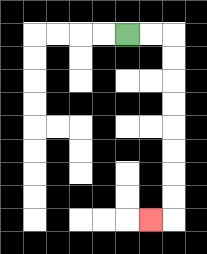{'start': '[5, 1]', 'end': '[6, 9]', 'path_directions': 'R,R,D,D,D,D,D,D,D,D,L', 'path_coordinates': '[[5, 1], [6, 1], [7, 1], [7, 2], [7, 3], [7, 4], [7, 5], [7, 6], [7, 7], [7, 8], [7, 9], [6, 9]]'}